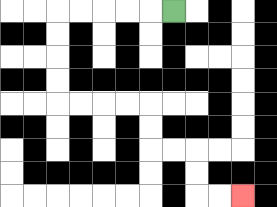{'start': '[7, 0]', 'end': '[10, 8]', 'path_directions': 'L,L,L,L,L,D,D,D,D,R,R,R,R,D,D,R,R,D,D,R,R', 'path_coordinates': '[[7, 0], [6, 0], [5, 0], [4, 0], [3, 0], [2, 0], [2, 1], [2, 2], [2, 3], [2, 4], [3, 4], [4, 4], [5, 4], [6, 4], [6, 5], [6, 6], [7, 6], [8, 6], [8, 7], [8, 8], [9, 8], [10, 8]]'}